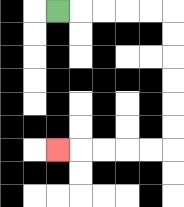{'start': '[2, 0]', 'end': '[2, 6]', 'path_directions': 'R,R,R,R,R,D,D,D,D,D,D,L,L,L,L,L', 'path_coordinates': '[[2, 0], [3, 0], [4, 0], [5, 0], [6, 0], [7, 0], [7, 1], [7, 2], [7, 3], [7, 4], [7, 5], [7, 6], [6, 6], [5, 6], [4, 6], [3, 6], [2, 6]]'}